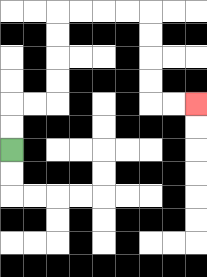{'start': '[0, 6]', 'end': '[8, 4]', 'path_directions': 'U,U,R,R,U,U,U,U,R,R,R,R,D,D,D,D,R,R', 'path_coordinates': '[[0, 6], [0, 5], [0, 4], [1, 4], [2, 4], [2, 3], [2, 2], [2, 1], [2, 0], [3, 0], [4, 0], [5, 0], [6, 0], [6, 1], [6, 2], [6, 3], [6, 4], [7, 4], [8, 4]]'}